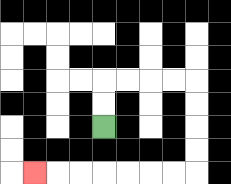{'start': '[4, 5]', 'end': '[1, 7]', 'path_directions': 'U,U,R,R,R,R,D,D,D,D,L,L,L,L,L,L,L', 'path_coordinates': '[[4, 5], [4, 4], [4, 3], [5, 3], [6, 3], [7, 3], [8, 3], [8, 4], [8, 5], [8, 6], [8, 7], [7, 7], [6, 7], [5, 7], [4, 7], [3, 7], [2, 7], [1, 7]]'}